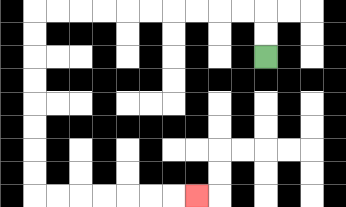{'start': '[11, 2]', 'end': '[8, 8]', 'path_directions': 'U,U,L,L,L,L,L,L,L,L,L,L,D,D,D,D,D,D,D,D,R,R,R,R,R,R,R', 'path_coordinates': '[[11, 2], [11, 1], [11, 0], [10, 0], [9, 0], [8, 0], [7, 0], [6, 0], [5, 0], [4, 0], [3, 0], [2, 0], [1, 0], [1, 1], [1, 2], [1, 3], [1, 4], [1, 5], [1, 6], [1, 7], [1, 8], [2, 8], [3, 8], [4, 8], [5, 8], [6, 8], [7, 8], [8, 8]]'}